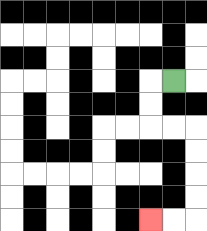{'start': '[7, 3]', 'end': '[6, 9]', 'path_directions': 'L,D,D,R,R,D,D,D,D,L,L', 'path_coordinates': '[[7, 3], [6, 3], [6, 4], [6, 5], [7, 5], [8, 5], [8, 6], [8, 7], [8, 8], [8, 9], [7, 9], [6, 9]]'}